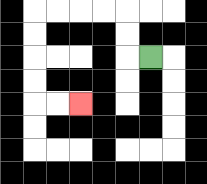{'start': '[6, 2]', 'end': '[3, 4]', 'path_directions': 'L,U,U,L,L,L,L,D,D,D,D,R,R', 'path_coordinates': '[[6, 2], [5, 2], [5, 1], [5, 0], [4, 0], [3, 0], [2, 0], [1, 0], [1, 1], [1, 2], [1, 3], [1, 4], [2, 4], [3, 4]]'}